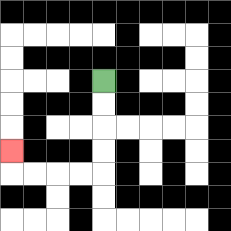{'start': '[4, 3]', 'end': '[0, 6]', 'path_directions': 'D,D,D,D,L,L,L,L,U', 'path_coordinates': '[[4, 3], [4, 4], [4, 5], [4, 6], [4, 7], [3, 7], [2, 7], [1, 7], [0, 7], [0, 6]]'}